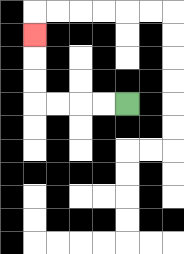{'start': '[5, 4]', 'end': '[1, 1]', 'path_directions': 'L,L,L,L,U,U,U', 'path_coordinates': '[[5, 4], [4, 4], [3, 4], [2, 4], [1, 4], [1, 3], [1, 2], [1, 1]]'}